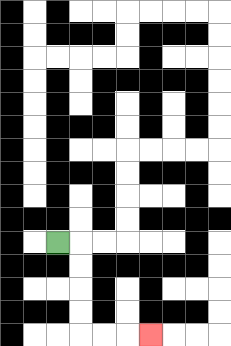{'start': '[2, 10]', 'end': '[6, 14]', 'path_directions': 'R,D,D,D,D,R,R,R', 'path_coordinates': '[[2, 10], [3, 10], [3, 11], [3, 12], [3, 13], [3, 14], [4, 14], [5, 14], [6, 14]]'}